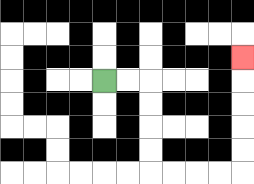{'start': '[4, 3]', 'end': '[10, 2]', 'path_directions': 'R,R,D,D,D,D,R,R,R,R,U,U,U,U,U', 'path_coordinates': '[[4, 3], [5, 3], [6, 3], [6, 4], [6, 5], [6, 6], [6, 7], [7, 7], [8, 7], [9, 7], [10, 7], [10, 6], [10, 5], [10, 4], [10, 3], [10, 2]]'}